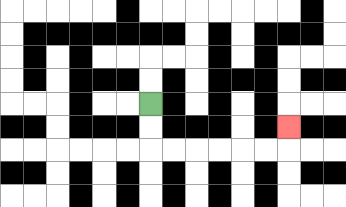{'start': '[6, 4]', 'end': '[12, 5]', 'path_directions': 'D,D,R,R,R,R,R,R,U', 'path_coordinates': '[[6, 4], [6, 5], [6, 6], [7, 6], [8, 6], [9, 6], [10, 6], [11, 6], [12, 6], [12, 5]]'}